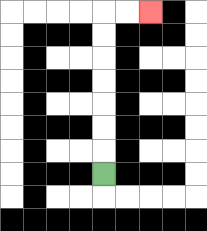{'start': '[4, 7]', 'end': '[6, 0]', 'path_directions': 'U,U,U,U,U,U,U,R,R', 'path_coordinates': '[[4, 7], [4, 6], [4, 5], [4, 4], [4, 3], [4, 2], [4, 1], [4, 0], [5, 0], [6, 0]]'}